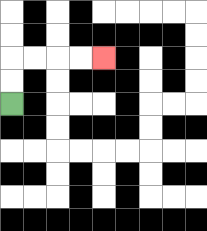{'start': '[0, 4]', 'end': '[4, 2]', 'path_directions': 'U,U,R,R,R,R', 'path_coordinates': '[[0, 4], [0, 3], [0, 2], [1, 2], [2, 2], [3, 2], [4, 2]]'}